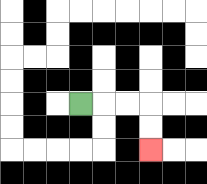{'start': '[3, 4]', 'end': '[6, 6]', 'path_directions': 'R,R,R,D,D', 'path_coordinates': '[[3, 4], [4, 4], [5, 4], [6, 4], [6, 5], [6, 6]]'}